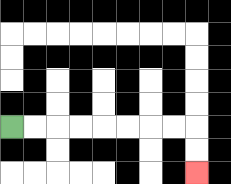{'start': '[0, 5]', 'end': '[8, 7]', 'path_directions': 'R,R,R,R,R,R,R,R,D,D', 'path_coordinates': '[[0, 5], [1, 5], [2, 5], [3, 5], [4, 5], [5, 5], [6, 5], [7, 5], [8, 5], [8, 6], [8, 7]]'}